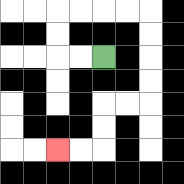{'start': '[4, 2]', 'end': '[2, 6]', 'path_directions': 'L,L,U,U,R,R,R,R,D,D,D,D,L,L,D,D,L,L', 'path_coordinates': '[[4, 2], [3, 2], [2, 2], [2, 1], [2, 0], [3, 0], [4, 0], [5, 0], [6, 0], [6, 1], [6, 2], [6, 3], [6, 4], [5, 4], [4, 4], [4, 5], [4, 6], [3, 6], [2, 6]]'}